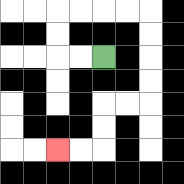{'start': '[4, 2]', 'end': '[2, 6]', 'path_directions': 'L,L,U,U,R,R,R,R,D,D,D,D,L,L,D,D,L,L', 'path_coordinates': '[[4, 2], [3, 2], [2, 2], [2, 1], [2, 0], [3, 0], [4, 0], [5, 0], [6, 0], [6, 1], [6, 2], [6, 3], [6, 4], [5, 4], [4, 4], [4, 5], [4, 6], [3, 6], [2, 6]]'}